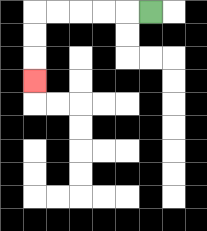{'start': '[6, 0]', 'end': '[1, 3]', 'path_directions': 'L,L,L,L,L,D,D,D', 'path_coordinates': '[[6, 0], [5, 0], [4, 0], [3, 0], [2, 0], [1, 0], [1, 1], [1, 2], [1, 3]]'}